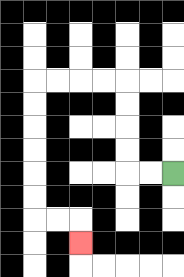{'start': '[7, 7]', 'end': '[3, 10]', 'path_directions': 'L,L,U,U,U,U,L,L,L,L,D,D,D,D,D,D,R,R,D', 'path_coordinates': '[[7, 7], [6, 7], [5, 7], [5, 6], [5, 5], [5, 4], [5, 3], [4, 3], [3, 3], [2, 3], [1, 3], [1, 4], [1, 5], [1, 6], [1, 7], [1, 8], [1, 9], [2, 9], [3, 9], [3, 10]]'}